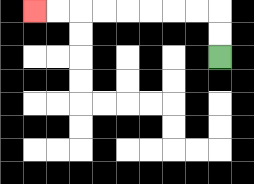{'start': '[9, 2]', 'end': '[1, 0]', 'path_directions': 'U,U,L,L,L,L,L,L,L,L', 'path_coordinates': '[[9, 2], [9, 1], [9, 0], [8, 0], [7, 0], [6, 0], [5, 0], [4, 0], [3, 0], [2, 0], [1, 0]]'}